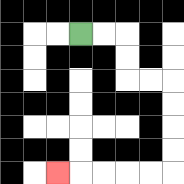{'start': '[3, 1]', 'end': '[2, 7]', 'path_directions': 'R,R,D,D,R,R,D,D,D,D,L,L,L,L,L', 'path_coordinates': '[[3, 1], [4, 1], [5, 1], [5, 2], [5, 3], [6, 3], [7, 3], [7, 4], [7, 5], [7, 6], [7, 7], [6, 7], [5, 7], [4, 7], [3, 7], [2, 7]]'}